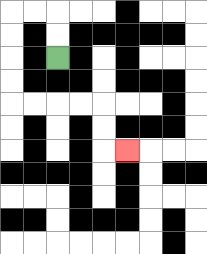{'start': '[2, 2]', 'end': '[5, 6]', 'path_directions': 'U,U,L,L,D,D,D,D,R,R,R,R,D,D,R', 'path_coordinates': '[[2, 2], [2, 1], [2, 0], [1, 0], [0, 0], [0, 1], [0, 2], [0, 3], [0, 4], [1, 4], [2, 4], [3, 4], [4, 4], [4, 5], [4, 6], [5, 6]]'}